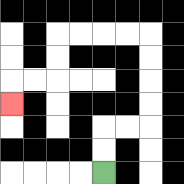{'start': '[4, 7]', 'end': '[0, 4]', 'path_directions': 'U,U,R,R,U,U,U,U,L,L,L,L,D,D,L,L,D', 'path_coordinates': '[[4, 7], [4, 6], [4, 5], [5, 5], [6, 5], [6, 4], [6, 3], [6, 2], [6, 1], [5, 1], [4, 1], [3, 1], [2, 1], [2, 2], [2, 3], [1, 3], [0, 3], [0, 4]]'}